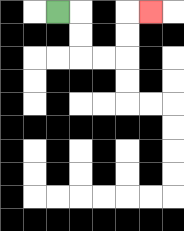{'start': '[2, 0]', 'end': '[6, 0]', 'path_directions': 'R,D,D,R,R,U,U,R', 'path_coordinates': '[[2, 0], [3, 0], [3, 1], [3, 2], [4, 2], [5, 2], [5, 1], [5, 0], [6, 0]]'}